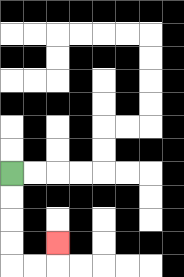{'start': '[0, 7]', 'end': '[2, 10]', 'path_directions': 'D,D,D,D,R,R,U', 'path_coordinates': '[[0, 7], [0, 8], [0, 9], [0, 10], [0, 11], [1, 11], [2, 11], [2, 10]]'}